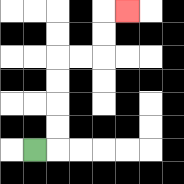{'start': '[1, 6]', 'end': '[5, 0]', 'path_directions': 'R,U,U,U,U,R,R,U,U,R', 'path_coordinates': '[[1, 6], [2, 6], [2, 5], [2, 4], [2, 3], [2, 2], [3, 2], [4, 2], [4, 1], [4, 0], [5, 0]]'}